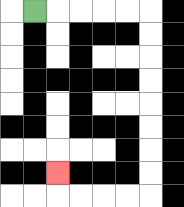{'start': '[1, 0]', 'end': '[2, 7]', 'path_directions': 'R,R,R,R,R,D,D,D,D,D,D,D,D,L,L,L,L,U', 'path_coordinates': '[[1, 0], [2, 0], [3, 0], [4, 0], [5, 0], [6, 0], [6, 1], [6, 2], [6, 3], [6, 4], [6, 5], [6, 6], [6, 7], [6, 8], [5, 8], [4, 8], [3, 8], [2, 8], [2, 7]]'}